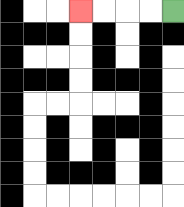{'start': '[7, 0]', 'end': '[3, 0]', 'path_directions': 'L,L,L,L', 'path_coordinates': '[[7, 0], [6, 0], [5, 0], [4, 0], [3, 0]]'}